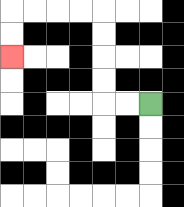{'start': '[6, 4]', 'end': '[0, 2]', 'path_directions': 'L,L,U,U,U,U,L,L,L,L,D,D', 'path_coordinates': '[[6, 4], [5, 4], [4, 4], [4, 3], [4, 2], [4, 1], [4, 0], [3, 0], [2, 0], [1, 0], [0, 0], [0, 1], [0, 2]]'}